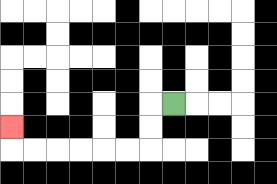{'start': '[7, 4]', 'end': '[0, 5]', 'path_directions': 'L,D,D,L,L,L,L,L,L,U', 'path_coordinates': '[[7, 4], [6, 4], [6, 5], [6, 6], [5, 6], [4, 6], [3, 6], [2, 6], [1, 6], [0, 6], [0, 5]]'}